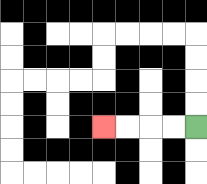{'start': '[8, 5]', 'end': '[4, 5]', 'path_directions': 'L,L,L,L', 'path_coordinates': '[[8, 5], [7, 5], [6, 5], [5, 5], [4, 5]]'}